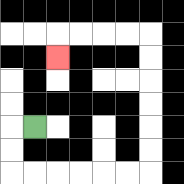{'start': '[1, 5]', 'end': '[2, 2]', 'path_directions': 'L,D,D,R,R,R,R,R,R,U,U,U,U,U,U,L,L,L,L,D', 'path_coordinates': '[[1, 5], [0, 5], [0, 6], [0, 7], [1, 7], [2, 7], [3, 7], [4, 7], [5, 7], [6, 7], [6, 6], [6, 5], [6, 4], [6, 3], [6, 2], [6, 1], [5, 1], [4, 1], [3, 1], [2, 1], [2, 2]]'}